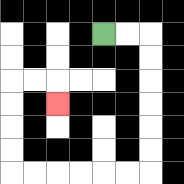{'start': '[4, 1]', 'end': '[2, 4]', 'path_directions': 'R,R,D,D,D,D,D,D,L,L,L,L,L,L,U,U,U,U,R,R,D', 'path_coordinates': '[[4, 1], [5, 1], [6, 1], [6, 2], [6, 3], [6, 4], [6, 5], [6, 6], [6, 7], [5, 7], [4, 7], [3, 7], [2, 7], [1, 7], [0, 7], [0, 6], [0, 5], [0, 4], [0, 3], [1, 3], [2, 3], [2, 4]]'}